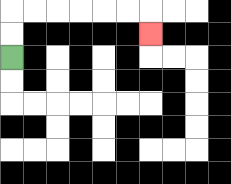{'start': '[0, 2]', 'end': '[6, 1]', 'path_directions': 'U,U,R,R,R,R,R,R,D', 'path_coordinates': '[[0, 2], [0, 1], [0, 0], [1, 0], [2, 0], [3, 0], [4, 0], [5, 0], [6, 0], [6, 1]]'}